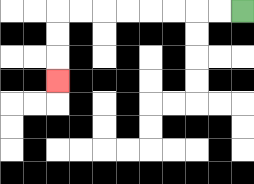{'start': '[10, 0]', 'end': '[2, 3]', 'path_directions': 'L,L,L,L,L,L,L,L,D,D,D', 'path_coordinates': '[[10, 0], [9, 0], [8, 0], [7, 0], [6, 0], [5, 0], [4, 0], [3, 0], [2, 0], [2, 1], [2, 2], [2, 3]]'}